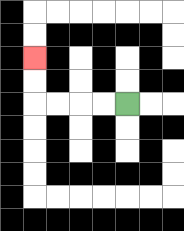{'start': '[5, 4]', 'end': '[1, 2]', 'path_directions': 'L,L,L,L,U,U', 'path_coordinates': '[[5, 4], [4, 4], [3, 4], [2, 4], [1, 4], [1, 3], [1, 2]]'}